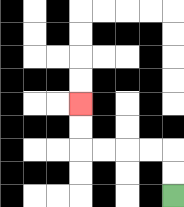{'start': '[7, 8]', 'end': '[3, 4]', 'path_directions': 'U,U,L,L,L,L,U,U', 'path_coordinates': '[[7, 8], [7, 7], [7, 6], [6, 6], [5, 6], [4, 6], [3, 6], [3, 5], [3, 4]]'}